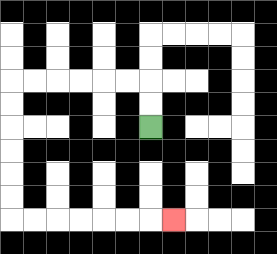{'start': '[6, 5]', 'end': '[7, 9]', 'path_directions': 'U,U,L,L,L,L,L,L,D,D,D,D,D,D,R,R,R,R,R,R,R', 'path_coordinates': '[[6, 5], [6, 4], [6, 3], [5, 3], [4, 3], [3, 3], [2, 3], [1, 3], [0, 3], [0, 4], [0, 5], [0, 6], [0, 7], [0, 8], [0, 9], [1, 9], [2, 9], [3, 9], [4, 9], [5, 9], [6, 9], [7, 9]]'}